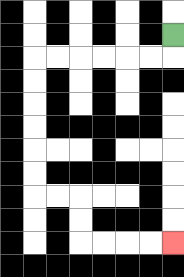{'start': '[7, 1]', 'end': '[7, 10]', 'path_directions': 'D,L,L,L,L,L,L,D,D,D,D,D,D,R,R,D,D,R,R,R,R', 'path_coordinates': '[[7, 1], [7, 2], [6, 2], [5, 2], [4, 2], [3, 2], [2, 2], [1, 2], [1, 3], [1, 4], [1, 5], [1, 6], [1, 7], [1, 8], [2, 8], [3, 8], [3, 9], [3, 10], [4, 10], [5, 10], [6, 10], [7, 10]]'}